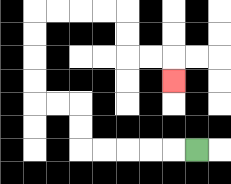{'start': '[8, 6]', 'end': '[7, 3]', 'path_directions': 'L,L,L,L,L,U,U,L,L,U,U,U,U,R,R,R,R,D,D,R,R,D', 'path_coordinates': '[[8, 6], [7, 6], [6, 6], [5, 6], [4, 6], [3, 6], [3, 5], [3, 4], [2, 4], [1, 4], [1, 3], [1, 2], [1, 1], [1, 0], [2, 0], [3, 0], [4, 0], [5, 0], [5, 1], [5, 2], [6, 2], [7, 2], [7, 3]]'}